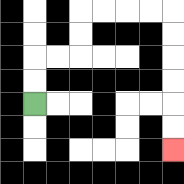{'start': '[1, 4]', 'end': '[7, 6]', 'path_directions': 'U,U,R,R,U,U,R,R,R,R,D,D,D,D,D,D', 'path_coordinates': '[[1, 4], [1, 3], [1, 2], [2, 2], [3, 2], [3, 1], [3, 0], [4, 0], [5, 0], [6, 0], [7, 0], [7, 1], [7, 2], [7, 3], [7, 4], [7, 5], [7, 6]]'}